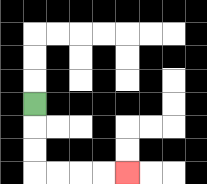{'start': '[1, 4]', 'end': '[5, 7]', 'path_directions': 'D,D,D,R,R,R,R', 'path_coordinates': '[[1, 4], [1, 5], [1, 6], [1, 7], [2, 7], [3, 7], [4, 7], [5, 7]]'}